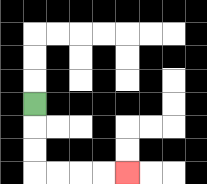{'start': '[1, 4]', 'end': '[5, 7]', 'path_directions': 'D,D,D,R,R,R,R', 'path_coordinates': '[[1, 4], [1, 5], [1, 6], [1, 7], [2, 7], [3, 7], [4, 7], [5, 7]]'}